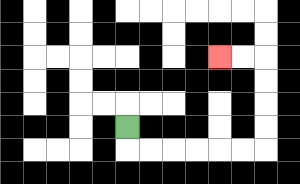{'start': '[5, 5]', 'end': '[9, 2]', 'path_directions': 'D,R,R,R,R,R,R,U,U,U,U,L,L', 'path_coordinates': '[[5, 5], [5, 6], [6, 6], [7, 6], [8, 6], [9, 6], [10, 6], [11, 6], [11, 5], [11, 4], [11, 3], [11, 2], [10, 2], [9, 2]]'}